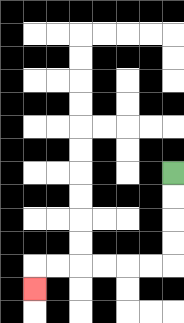{'start': '[7, 7]', 'end': '[1, 12]', 'path_directions': 'D,D,D,D,L,L,L,L,L,L,D', 'path_coordinates': '[[7, 7], [7, 8], [7, 9], [7, 10], [7, 11], [6, 11], [5, 11], [4, 11], [3, 11], [2, 11], [1, 11], [1, 12]]'}